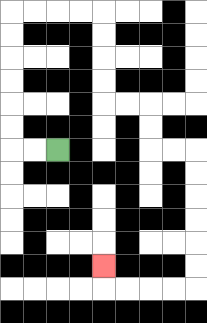{'start': '[2, 6]', 'end': '[4, 11]', 'path_directions': 'L,L,U,U,U,U,U,U,R,R,R,R,D,D,D,D,R,R,D,D,R,R,D,D,D,D,D,D,L,L,L,L,U', 'path_coordinates': '[[2, 6], [1, 6], [0, 6], [0, 5], [0, 4], [0, 3], [0, 2], [0, 1], [0, 0], [1, 0], [2, 0], [3, 0], [4, 0], [4, 1], [4, 2], [4, 3], [4, 4], [5, 4], [6, 4], [6, 5], [6, 6], [7, 6], [8, 6], [8, 7], [8, 8], [8, 9], [8, 10], [8, 11], [8, 12], [7, 12], [6, 12], [5, 12], [4, 12], [4, 11]]'}